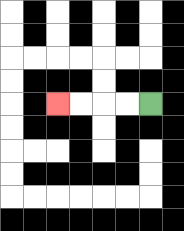{'start': '[6, 4]', 'end': '[2, 4]', 'path_directions': 'L,L,L,L', 'path_coordinates': '[[6, 4], [5, 4], [4, 4], [3, 4], [2, 4]]'}